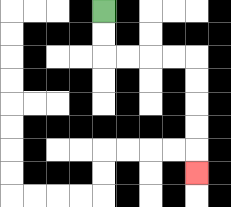{'start': '[4, 0]', 'end': '[8, 7]', 'path_directions': 'D,D,R,R,R,R,D,D,D,D,D', 'path_coordinates': '[[4, 0], [4, 1], [4, 2], [5, 2], [6, 2], [7, 2], [8, 2], [8, 3], [8, 4], [8, 5], [8, 6], [8, 7]]'}